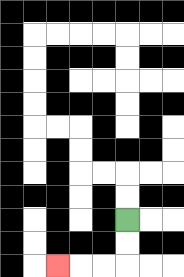{'start': '[5, 9]', 'end': '[2, 11]', 'path_directions': 'D,D,L,L,L', 'path_coordinates': '[[5, 9], [5, 10], [5, 11], [4, 11], [3, 11], [2, 11]]'}